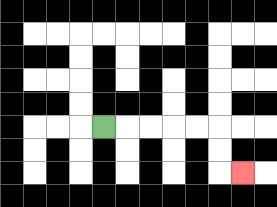{'start': '[4, 5]', 'end': '[10, 7]', 'path_directions': 'R,R,R,R,R,D,D,R', 'path_coordinates': '[[4, 5], [5, 5], [6, 5], [7, 5], [8, 5], [9, 5], [9, 6], [9, 7], [10, 7]]'}